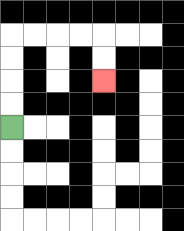{'start': '[0, 5]', 'end': '[4, 3]', 'path_directions': 'U,U,U,U,R,R,R,R,D,D', 'path_coordinates': '[[0, 5], [0, 4], [0, 3], [0, 2], [0, 1], [1, 1], [2, 1], [3, 1], [4, 1], [4, 2], [4, 3]]'}